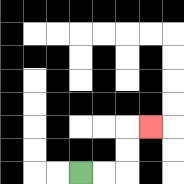{'start': '[3, 7]', 'end': '[6, 5]', 'path_directions': 'R,R,U,U,R', 'path_coordinates': '[[3, 7], [4, 7], [5, 7], [5, 6], [5, 5], [6, 5]]'}